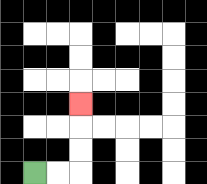{'start': '[1, 7]', 'end': '[3, 4]', 'path_directions': 'R,R,U,U,U', 'path_coordinates': '[[1, 7], [2, 7], [3, 7], [3, 6], [3, 5], [3, 4]]'}